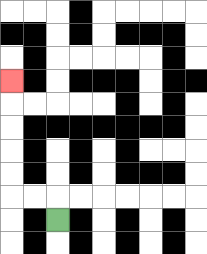{'start': '[2, 9]', 'end': '[0, 3]', 'path_directions': 'U,L,L,U,U,U,U,U', 'path_coordinates': '[[2, 9], [2, 8], [1, 8], [0, 8], [0, 7], [0, 6], [0, 5], [0, 4], [0, 3]]'}